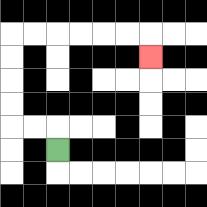{'start': '[2, 6]', 'end': '[6, 2]', 'path_directions': 'U,L,L,U,U,U,U,R,R,R,R,R,R,D', 'path_coordinates': '[[2, 6], [2, 5], [1, 5], [0, 5], [0, 4], [0, 3], [0, 2], [0, 1], [1, 1], [2, 1], [3, 1], [4, 1], [5, 1], [6, 1], [6, 2]]'}